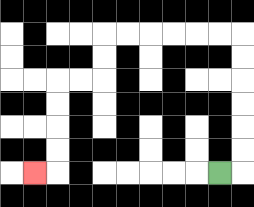{'start': '[9, 7]', 'end': '[1, 7]', 'path_directions': 'R,U,U,U,U,U,U,L,L,L,L,L,L,D,D,L,L,D,D,D,D,L', 'path_coordinates': '[[9, 7], [10, 7], [10, 6], [10, 5], [10, 4], [10, 3], [10, 2], [10, 1], [9, 1], [8, 1], [7, 1], [6, 1], [5, 1], [4, 1], [4, 2], [4, 3], [3, 3], [2, 3], [2, 4], [2, 5], [2, 6], [2, 7], [1, 7]]'}